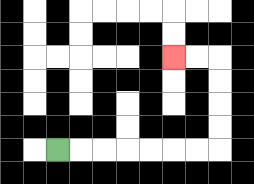{'start': '[2, 6]', 'end': '[7, 2]', 'path_directions': 'R,R,R,R,R,R,R,U,U,U,U,L,L', 'path_coordinates': '[[2, 6], [3, 6], [4, 6], [5, 6], [6, 6], [7, 6], [8, 6], [9, 6], [9, 5], [9, 4], [9, 3], [9, 2], [8, 2], [7, 2]]'}